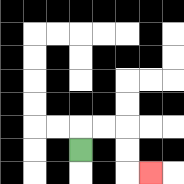{'start': '[3, 6]', 'end': '[6, 7]', 'path_directions': 'U,R,R,D,D,R', 'path_coordinates': '[[3, 6], [3, 5], [4, 5], [5, 5], [5, 6], [5, 7], [6, 7]]'}